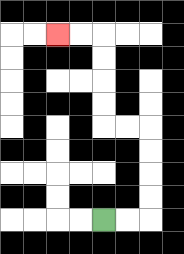{'start': '[4, 9]', 'end': '[2, 1]', 'path_directions': 'R,R,U,U,U,U,L,L,U,U,U,U,L,L', 'path_coordinates': '[[4, 9], [5, 9], [6, 9], [6, 8], [6, 7], [6, 6], [6, 5], [5, 5], [4, 5], [4, 4], [4, 3], [4, 2], [4, 1], [3, 1], [2, 1]]'}